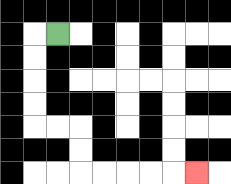{'start': '[2, 1]', 'end': '[8, 7]', 'path_directions': 'L,D,D,D,D,R,R,D,D,R,R,R,R,R', 'path_coordinates': '[[2, 1], [1, 1], [1, 2], [1, 3], [1, 4], [1, 5], [2, 5], [3, 5], [3, 6], [3, 7], [4, 7], [5, 7], [6, 7], [7, 7], [8, 7]]'}